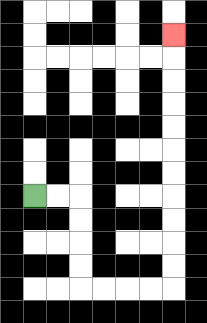{'start': '[1, 8]', 'end': '[7, 1]', 'path_directions': 'R,R,D,D,D,D,R,R,R,R,U,U,U,U,U,U,U,U,U,U,U', 'path_coordinates': '[[1, 8], [2, 8], [3, 8], [3, 9], [3, 10], [3, 11], [3, 12], [4, 12], [5, 12], [6, 12], [7, 12], [7, 11], [7, 10], [7, 9], [7, 8], [7, 7], [7, 6], [7, 5], [7, 4], [7, 3], [7, 2], [7, 1]]'}